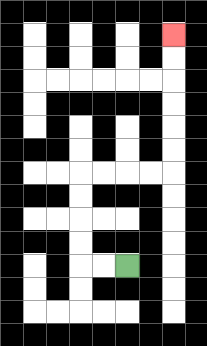{'start': '[5, 11]', 'end': '[7, 1]', 'path_directions': 'L,L,U,U,U,U,R,R,R,R,U,U,U,U,U,U', 'path_coordinates': '[[5, 11], [4, 11], [3, 11], [3, 10], [3, 9], [3, 8], [3, 7], [4, 7], [5, 7], [6, 7], [7, 7], [7, 6], [7, 5], [7, 4], [7, 3], [7, 2], [7, 1]]'}